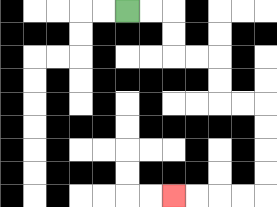{'start': '[5, 0]', 'end': '[7, 8]', 'path_directions': 'R,R,D,D,R,R,D,D,R,R,D,D,D,D,L,L,L,L', 'path_coordinates': '[[5, 0], [6, 0], [7, 0], [7, 1], [7, 2], [8, 2], [9, 2], [9, 3], [9, 4], [10, 4], [11, 4], [11, 5], [11, 6], [11, 7], [11, 8], [10, 8], [9, 8], [8, 8], [7, 8]]'}